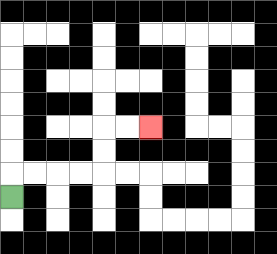{'start': '[0, 8]', 'end': '[6, 5]', 'path_directions': 'U,R,R,R,R,U,U,R,R', 'path_coordinates': '[[0, 8], [0, 7], [1, 7], [2, 7], [3, 7], [4, 7], [4, 6], [4, 5], [5, 5], [6, 5]]'}